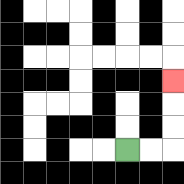{'start': '[5, 6]', 'end': '[7, 3]', 'path_directions': 'R,R,U,U,U', 'path_coordinates': '[[5, 6], [6, 6], [7, 6], [7, 5], [7, 4], [7, 3]]'}